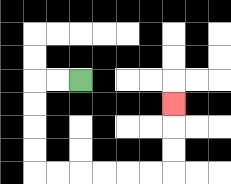{'start': '[3, 3]', 'end': '[7, 4]', 'path_directions': 'L,L,D,D,D,D,R,R,R,R,R,R,U,U,U', 'path_coordinates': '[[3, 3], [2, 3], [1, 3], [1, 4], [1, 5], [1, 6], [1, 7], [2, 7], [3, 7], [4, 7], [5, 7], [6, 7], [7, 7], [7, 6], [7, 5], [7, 4]]'}